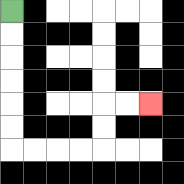{'start': '[0, 0]', 'end': '[6, 4]', 'path_directions': 'D,D,D,D,D,D,R,R,R,R,U,U,R,R', 'path_coordinates': '[[0, 0], [0, 1], [0, 2], [0, 3], [0, 4], [0, 5], [0, 6], [1, 6], [2, 6], [3, 6], [4, 6], [4, 5], [4, 4], [5, 4], [6, 4]]'}